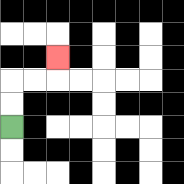{'start': '[0, 5]', 'end': '[2, 2]', 'path_directions': 'U,U,R,R,U', 'path_coordinates': '[[0, 5], [0, 4], [0, 3], [1, 3], [2, 3], [2, 2]]'}